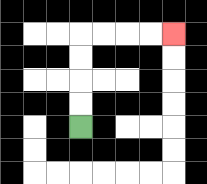{'start': '[3, 5]', 'end': '[7, 1]', 'path_directions': 'U,U,U,U,R,R,R,R', 'path_coordinates': '[[3, 5], [3, 4], [3, 3], [3, 2], [3, 1], [4, 1], [5, 1], [6, 1], [7, 1]]'}